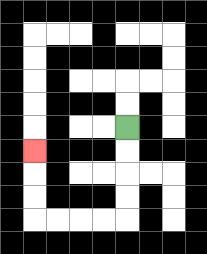{'start': '[5, 5]', 'end': '[1, 6]', 'path_directions': 'D,D,D,D,L,L,L,L,U,U,U', 'path_coordinates': '[[5, 5], [5, 6], [5, 7], [5, 8], [5, 9], [4, 9], [3, 9], [2, 9], [1, 9], [1, 8], [1, 7], [1, 6]]'}